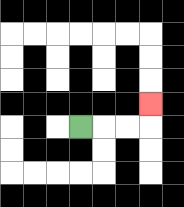{'start': '[3, 5]', 'end': '[6, 4]', 'path_directions': 'R,R,R,U', 'path_coordinates': '[[3, 5], [4, 5], [5, 5], [6, 5], [6, 4]]'}